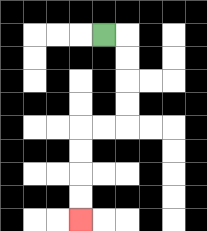{'start': '[4, 1]', 'end': '[3, 9]', 'path_directions': 'R,D,D,D,D,L,L,D,D,D,D', 'path_coordinates': '[[4, 1], [5, 1], [5, 2], [5, 3], [5, 4], [5, 5], [4, 5], [3, 5], [3, 6], [3, 7], [3, 8], [3, 9]]'}